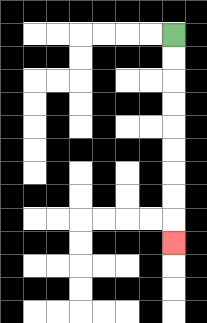{'start': '[7, 1]', 'end': '[7, 10]', 'path_directions': 'D,D,D,D,D,D,D,D,D', 'path_coordinates': '[[7, 1], [7, 2], [7, 3], [7, 4], [7, 5], [7, 6], [7, 7], [7, 8], [7, 9], [7, 10]]'}